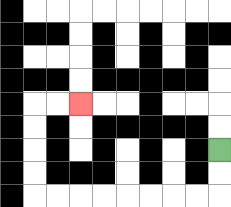{'start': '[9, 6]', 'end': '[3, 4]', 'path_directions': 'D,D,L,L,L,L,L,L,L,L,U,U,U,U,R,R', 'path_coordinates': '[[9, 6], [9, 7], [9, 8], [8, 8], [7, 8], [6, 8], [5, 8], [4, 8], [3, 8], [2, 8], [1, 8], [1, 7], [1, 6], [1, 5], [1, 4], [2, 4], [3, 4]]'}